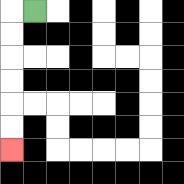{'start': '[1, 0]', 'end': '[0, 6]', 'path_directions': 'L,D,D,D,D,D,D', 'path_coordinates': '[[1, 0], [0, 0], [0, 1], [0, 2], [0, 3], [0, 4], [0, 5], [0, 6]]'}